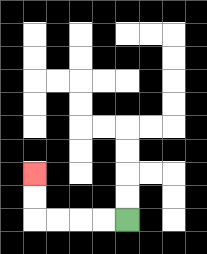{'start': '[5, 9]', 'end': '[1, 7]', 'path_directions': 'L,L,L,L,U,U', 'path_coordinates': '[[5, 9], [4, 9], [3, 9], [2, 9], [1, 9], [1, 8], [1, 7]]'}